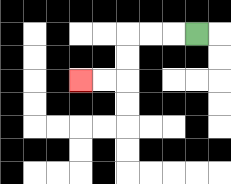{'start': '[8, 1]', 'end': '[3, 3]', 'path_directions': 'L,L,L,D,D,L,L', 'path_coordinates': '[[8, 1], [7, 1], [6, 1], [5, 1], [5, 2], [5, 3], [4, 3], [3, 3]]'}